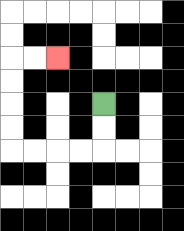{'start': '[4, 4]', 'end': '[2, 2]', 'path_directions': 'D,D,L,L,L,L,U,U,U,U,R,R', 'path_coordinates': '[[4, 4], [4, 5], [4, 6], [3, 6], [2, 6], [1, 6], [0, 6], [0, 5], [0, 4], [0, 3], [0, 2], [1, 2], [2, 2]]'}